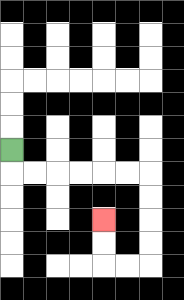{'start': '[0, 6]', 'end': '[4, 9]', 'path_directions': 'D,R,R,R,R,R,R,D,D,D,D,L,L,U,U', 'path_coordinates': '[[0, 6], [0, 7], [1, 7], [2, 7], [3, 7], [4, 7], [5, 7], [6, 7], [6, 8], [6, 9], [6, 10], [6, 11], [5, 11], [4, 11], [4, 10], [4, 9]]'}